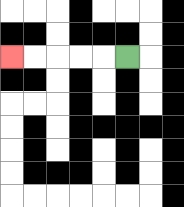{'start': '[5, 2]', 'end': '[0, 2]', 'path_directions': 'L,L,L,L,L', 'path_coordinates': '[[5, 2], [4, 2], [3, 2], [2, 2], [1, 2], [0, 2]]'}